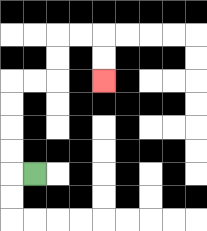{'start': '[1, 7]', 'end': '[4, 3]', 'path_directions': 'L,U,U,U,U,R,R,U,U,R,R,D,D', 'path_coordinates': '[[1, 7], [0, 7], [0, 6], [0, 5], [0, 4], [0, 3], [1, 3], [2, 3], [2, 2], [2, 1], [3, 1], [4, 1], [4, 2], [4, 3]]'}